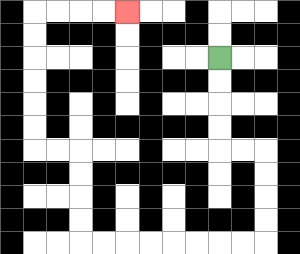{'start': '[9, 2]', 'end': '[5, 0]', 'path_directions': 'D,D,D,D,R,R,D,D,D,D,L,L,L,L,L,L,L,L,U,U,U,U,L,L,U,U,U,U,U,U,R,R,R,R', 'path_coordinates': '[[9, 2], [9, 3], [9, 4], [9, 5], [9, 6], [10, 6], [11, 6], [11, 7], [11, 8], [11, 9], [11, 10], [10, 10], [9, 10], [8, 10], [7, 10], [6, 10], [5, 10], [4, 10], [3, 10], [3, 9], [3, 8], [3, 7], [3, 6], [2, 6], [1, 6], [1, 5], [1, 4], [1, 3], [1, 2], [1, 1], [1, 0], [2, 0], [3, 0], [4, 0], [5, 0]]'}